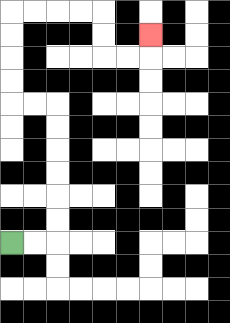{'start': '[0, 10]', 'end': '[6, 1]', 'path_directions': 'R,R,U,U,U,U,U,U,L,L,U,U,U,U,R,R,R,R,D,D,R,R,U', 'path_coordinates': '[[0, 10], [1, 10], [2, 10], [2, 9], [2, 8], [2, 7], [2, 6], [2, 5], [2, 4], [1, 4], [0, 4], [0, 3], [0, 2], [0, 1], [0, 0], [1, 0], [2, 0], [3, 0], [4, 0], [4, 1], [4, 2], [5, 2], [6, 2], [6, 1]]'}